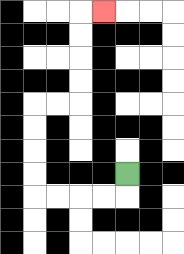{'start': '[5, 7]', 'end': '[4, 0]', 'path_directions': 'D,L,L,L,L,U,U,U,U,R,R,U,U,U,U,R', 'path_coordinates': '[[5, 7], [5, 8], [4, 8], [3, 8], [2, 8], [1, 8], [1, 7], [1, 6], [1, 5], [1, 4], [2, 4], [3, 4], [3, 3], [3, 2], [3, 1], [3, 0], [4, 0]]'}